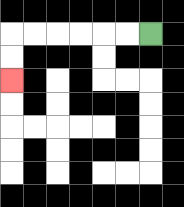{'start': '[6, 1]', 'end': '[0, 3]', 'path_directions': 'L,L,L,L,L,L,D,D', 'path_coordinates': '[[6, 1], [5, 1], [4, 1], [3, 1], [2, 1], [1, 1], [0, 1], [0, 2], [0, 3]]'}